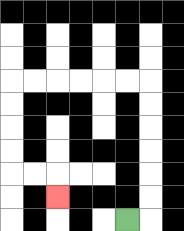{'start': '[5, 9]', 'end': '[2, 8]', 'path_directions': 'R,U,U,U,U,U,U,L,L,L,L,L,L,D,D,D,D,R,R,D', 'path_coordinates': '[[5, 9], [6, 9], [6, 8], [6, 7], [6, 6], [6, 5], [6, 4], [6, 3], [5, 3], [4, 3], [3, 3], [2, 3], [1, 3], [0, 3], [0, 4], [0, 5], [0, 6], [0, 7], [1, 7], [2, 7], [2, 8]]'}